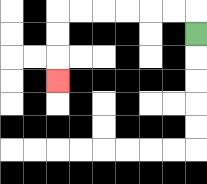{'start': '[8, 1]', 'end': '[2, 3]', 'path_directions': 'U,L,L,L,L,L,L,D,D,D', 'path_coordinates': '[[8, 1], [8, 0], [7, 0], [6, 0], [5, 0], [4, 0], [3, 0], [2, 0], [2, 1], [2, 2], [2, 3]]'}